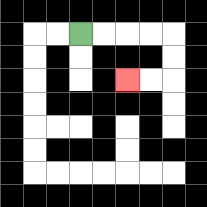{'start': '[3, 1]', 'end': '[5, 3]', 'path_directions': 'R,R,R,R,D,D,L,L', 'path_coordinates': '[[3, 1], [4, 1], [5, 1], [6, 1], [7, 1], [7, 2], [7, 3], [6, 3], [5, 3]]'}